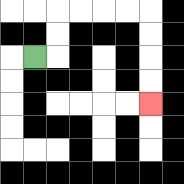{'start': '[1, 2]', 'end': '[6, 4]', 'path_directions': 'R,U,U,R,R,R,R,D,D,D,D', 'path_coordinates': '[[1, 2], [2, 2], [2, 1], [2, 0], [3, 0], [4, 0], [5, 0], [6, 0], [6, 1], [6, 2], [6, 3], [6, 4]]'}